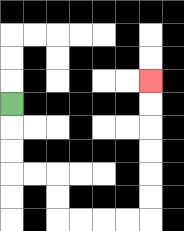{'start': '[0, 4]', 'end': '[6, 3]', 'path_directions': 'D,D,D,R,R,D,D,R,R,R,R,U,U,U,U,U,U', 'path_coordinates': '[[0, 4], [0, 5], [0, 6], [0, 7], [1, 7], [2, 7], [2, 8], [2, 9], [3, 9], [4, 9], [5, 9], [6, 9], [6, 8], [6, 7], [6, 6], [6, 5], [6, 4], [6, 3]]'}